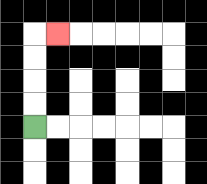{'start': '[1, 5]', 'end': '[2, 1]', 'path_directions': 'U,U,U,U,R', 'path_coordinates': '[[1, 5], [1, 4], [1, 3], [1, 2], [1, 1], [2, 1]]'}